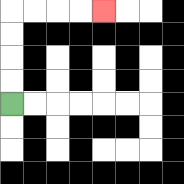{'start': '[0, 4]', 'end': '[4, 0]', 'path_directions': 'U,U,U,U,R,R,R,R', 'path_coordinates': '[[0, 4], [0, 3], [0, 2], [0, 1], [0, 0], [1, 0], [2, 0], [3, 0], [4, 0]]'}